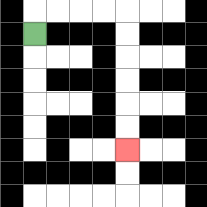{'start': '[1, 1]', 'end': '[5, 6]', 'path_directions': 'U,R,R,R,R,D,D,D,D,D,D', 'path_coordinates': '[[1, 1], [1, 0], [2, 0], [3, 0], [4, 0], [5, 0], [5, 1], [5, 2], [5, 3], [5, 4], [5, 5], [5, 6]]'}